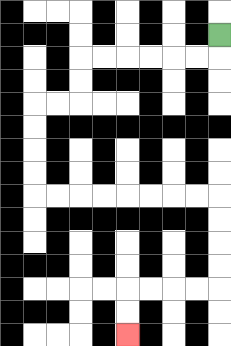{'start': '[9, 1]', 'end': '[5, 14]', 'path_directions': 'D,L,L,L,L,L,L,D,D,L,L,D,D,D,D,R,R,R,R,R,R,R,R,D,D,D,D,L,L,L,L,D,D', 'path_coordinates': '[[9, 1], [9, 2], [8, 2], [7, 2], [6, 2], [5, 2], [4, 2], [3, 2], [3, 3], [3, 4], [2, 4], [1, 4], [1, 5], [1, 6], [1, 7], [1, 8], [2, 8], [3, 8], [4, 8], [5, 8], [6, 8], [7, 8], [8, 8], [9, 8], [9, 9], [9, 10], [9, 11], [9, 12], [8, 12], [7, 12], [6, 12], [5, 12], [5, 13], [5, 14]]'}